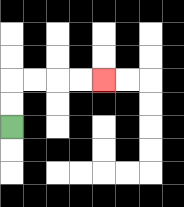{'start': '[0, 5]', 'end': '[4, 3]', 'path_directions': 'U,U,R,R,R,R', 'path_coordinates': '[[0, 5], [0, 4], [0, 3], [1, 3], [2, 3], [3, 3], [4, 3]]'}